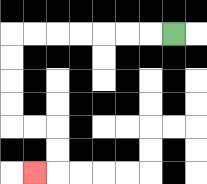{'start': '[7, 1]', 'end': '[1, 7]', 'path_directions': 'L,L,L,L,L,L,L,D,D,D,D,R,R,D,D,L', 'path_coordinates': '[[7, 1], [6, 1], [5, 1], [4, 1], [3, 1], [2, 1], [1, 1], [0, 1], [0, 2], [0, 3], [0, 4], [0, 5], [1, 5], [2, 5], [2, 6], [2, 7], [1, 7]]'}